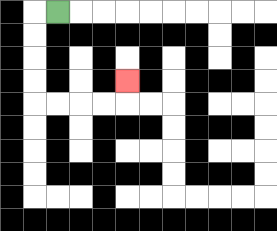{'start': '[2, 0]', 'end': '[5, 3]', 'path_directions': 'L,D,D,D,D,R,R,R,R,U', 'path_coordinates': '[[2, 0], [1, 0], [1, 1], [1, 2], [1, 3], [1, 4], [2, 4], [3, 4], [4, 4], [5, 4], [5, 3]]'}